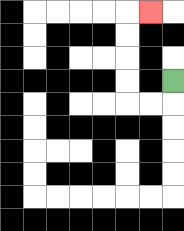{'start': '[7, 3]', 'end': '[6, 0]', 'path_directions': 'D,L,L,U,U,U,U,R', 'path_coordinates': '[[7, 3], [7, 4], [6, 4], [5, 4], [5, 3], [5, 2], [5, 1], [5, 0], [6, 0]]'}